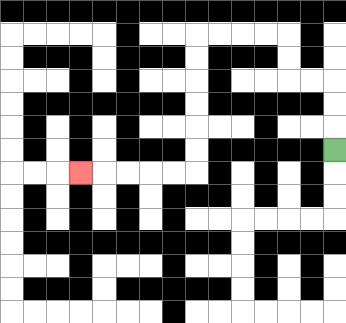{'start': '[14, 6]', 'end': '[3, 7]', 'path_directions': 'U,U,U,L,L,U,U,L,L,L,L,D,D,D,D,D,D,L,L,L,L,L', 'path_coordinates': '[[14, 6], [14, 5], [14, 4], [14, 3], [13, 3], [12, 3], [12, 2], [12, 1], [11, 1], [10, 1], [9, 1], [8, 1], [8, 2], [8, 3], [8, 4], [8, 5], [8, 6], [8, 7], [7, 7], [6, 7], [5, 7], [4, 7], [3, 7]]'}